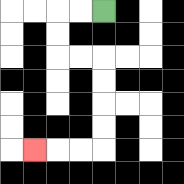{'start': '[4, 0]', 'end': '[1, 6]', 'path_directions': 'L,L,D,D,R,R,D,D,D,D,L,L,L', 'path_coordinates': '[[4, 0], [3, 0], [2, 0], [2, 1], [2, 2], [3, 2], [4, 2], [4, 3], [4, 4], [4, 5], [4, 6], [3, 6], [2, 6], [1, 6]]'}